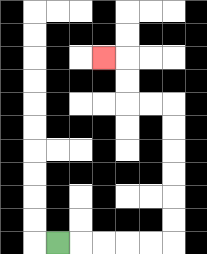{'start': '[2, 10]', 'end': '[4, 2]', 'path_directions': 'R,R,R,R,R,U,U,U,U,U,U,L,L,U,U,L', 'path_coordinates': '[[2, 10], [3, 10], [4, 10], [5, 10], [6, 10], [7, 10], [7, 9], [7, 8], [7, 7], [7, 6], [7, 5], [7, 4], [6, 4], [5, 4], [5, 3], [5, 2], [4, 2]]'}